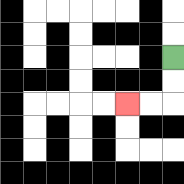{'start': '[7, 2]', 'end': '[5, 4]', 'path_directions': 'D,D,L,L', 'path_coordinates': '[[7, 2], [7, 3], [7, 4], [6, 4], [5, 4]]'}